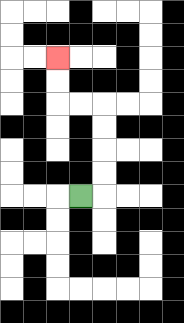{'start': '[3, 8]', 'end': '[2, 2]', 'path_directions': 'R,U,U,U,U,L,L,U,U', 'path_coordinates': '[[3, 8], [4, 8], [4, 7], [4, 6], [4, 5], [4, 4], [3, 4], [2, 4], [2, 3], [2, 2]]'}